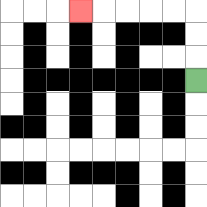{'start': '[8, 3]', 'end': '[3, 0]', 'path_directions': 'U,U,U,L,L,L,L,L', 'path_coordinates': '[[8, 3], [8, 2], [8, 1], [8, 0], [7, 0], [6, 0], [5, 0], [4, 0], [3, 0]]'}